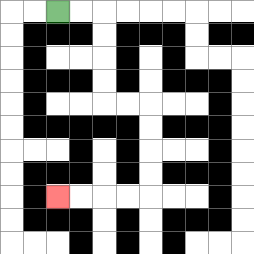{'start': '[2, 0]', 'end': '[2, 8]', 'path_directions': 'R,R,D,D,D,D,R,R,D,D,D,D,L,L,L,L', 'path_coordinates': '[[2, 0], [3, 0], [4, 0], [4, 1], [4, 2], [4, 3], [4, 4], [5, 4], [6, 4], [6, 5], [6, 6], [6, 7], [6, 8], [5, 8], [4, 8], [3, 8], [2, 8]]'}